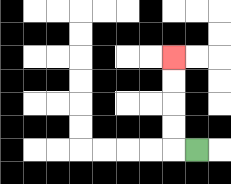{'start': '[8, 6]', 'end': '[7, 2]', 'path_directions': 'L,U,U,U,U', 'path_coordinates': '[[8, 6], [7, 6], [7, 5], [7, 4], [7, 3], [7, 2]]'}